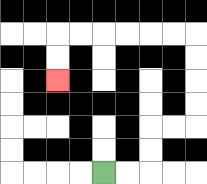{'start': '[4, 7]', 'end': '[2, 3]', 'path_directions': 'R,R,U,U,R,R,U,U,U,U,L,L,L,L,L,L,D,D', 'path_coordinates': '[[4, 7], [5, 7], [6, 7], [6, 6], [6, 5], [7, 5], [8, 5], [8, 4], [8, 3], [8, 2], [8, 1], [7, 1], [6, 1], [5, 1], [4, 1], [3, 1], [2, 1], [2, 2], [2, 3]]'}